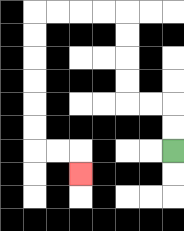{'start': '[7, 6]', 'end': '[3, 7]', 'path_directions': 'U,U,L,L,U,U,U,U,L,L,L,L,D,D,D,D,D,D,R,R,D', 'path_coordinates': '[[7, 6], [7, 5], [7, 4], [6, 4], [5, 4], [5, 3], [5, 2], [5, 1], [5, 0], [4, 0], [3, 0], [2, 0], [1, 0], [1, 1], [1, 2], [1, 3], [1, 4], [1, 5], [1, 6], [2, 6], [3, 6], [3, 7]]'}